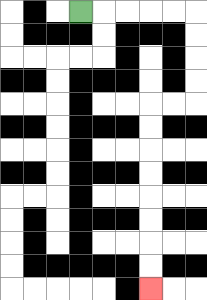{'start': '[3, 0]', 'end': '[6, 12]', 'path_directions': 'R,R,R,R,R,D,D,D,D,L,L,D,D,D,D,D,D,D,D', 'path_coordinates': '[[3, 0], [4, 0], [5, 0], [6, 0], [7, 0], [8, 0], [8, 1], [8, 2], [8, 3], [8, 4], [7, 4], [6, 4], [6, 5], [6, 6], [6, 7], [6, 8], [6, 9], [6, 10], [6, 11], [6, 12]]'}